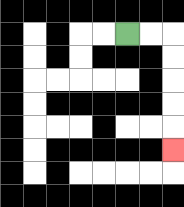{'start': '[5, 1]', 'end': '[7, 6]', 'path_directions': 'R,R,D,D,D,D,D', 'path_coordinates': '[[5, 1], [6, 1], [7, 1], [7, 2], [7, 3], [7, 4], [7, 5], [7, 6]]'}